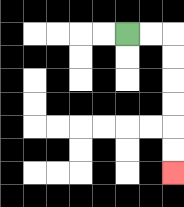{'start': '[5, 1]', 'end': '[7, 7]', 'path_directions': 'R,R,D,D,D,D,D,D', 'path_coordinates': '[[5, 1], [6, 1], [7, 1], [7, 2], [7, 3], [7, 4], [7, 5], [7, 6], [7, 7]]'}